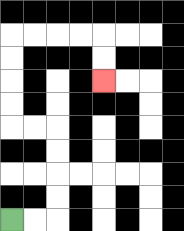{'start': '[0, 9]', 'end': '[4, 3]', 'path_directions': 'R,R,U,U,U,U,L,L,U,U,U,U,R,R,R,R,D,D', 'path_coordinates': '[[0, 9], [1, 9], [2, 9], [2, 8], [2, 7], [2, 6], [2, 5], [1, 5], [0, 5], [0, 4], [0, 3], [0, 2], [0, 1], [1, 1], [2, 1], [3, 1], [4, 1], [4, 2], [4, 3]]'}